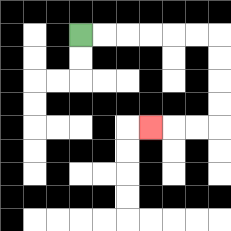{'start': '[3, 1]', 'end': '[6, 5]', 'path_directions': 'R,R,R,R,R,R,D,D,D,D,L,L,L', 'path_coordinates': '[[3, 1], [4, 1], [5, 1], [6, 1], [7, 1], [8, 1], [9, 1], [9, 2], [9, 3], [9, 4], [9, 5], [8, 5], [7, 5], [6, 5]]'}